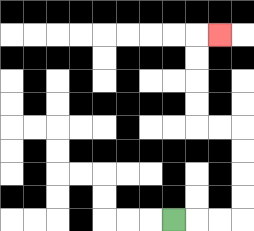{'start': '[7, 9]', 'end': '[9, 1]', 'path_directions': 'R,R,R,U,U,U,U,L,L,U,U,U,U,R', 'path_coordinates': '[[7, 9], [8, 9], [9, 9], [10, 9], [10, 8], [10, 7], [10, 6], [10, 5], [9, 5], [8, 5], [8, 4], [8, 3], [8, 2], [8, 1], [9, 1]]'}